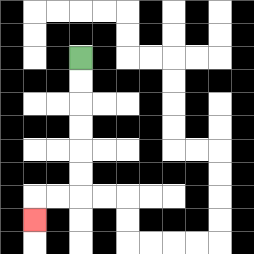{'start': '[3, 2]', 'end': '[1, 9]', 'path_directions': 'D,D,D,D,D,D,L,L,D', 'path_coordinates': '[[3, 2], [3, 3], [3, 4], [3, 5], [3, 6], [3, 7], [3, 8], [2, 8], [1, 8], [1, 9]]'}